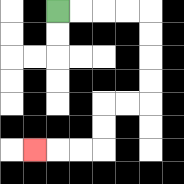{'start': '[2, 0]', 'end': '[1, 6]', 'path_directions': 'R,R,R,R,D,D,D,D,L,L,D,D,L,L,L', 'path_coordinates': '[[2, 0], [3, 0], [4, 0], [5, 0], [6, 0], [6, 1], [6, 2], [6, 3], [6, 4], [5, 4], [4, 4], [4, 5], [4, 6], [3, 6], [2, 6], [1, 6]]'}